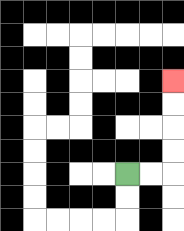{'start': '[5, 7]', 'end': '[7, 3]', 'path_directions': 'R,R,U,U,U,U', 'path_coordinates': '[[5, 7], [6, 7], [7, 7], [7, 6], [7, 5], [7, 4], [7, 3]]'}